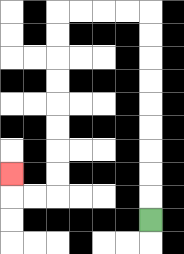{'start': '[6, 9]', 'end': '[0, 7]', 'path_directions': 'U,U,U,U,U,U,U,U,U,L,L,L,L,D,D,D,D,D,D,D,D,L,L,U', 'path_coordinates': '[[6, 9], [6, 8], [6, 7], [6, 6], [6, 5], [6, 4], [6, 3], [6, 2], [6, 1], [6, 0], [5, 0], [4, 0], [3, 0], [2, 0], [2, 1], [2, 2], [2, 3], [2, 4], [2, 5], [2, 6], [2, 7], [2, 8], [1, 8], [0, 8], [0, 7]]'}